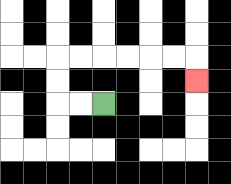{'start': '[4, 4]', 'end': '[8, 3]', 'path_directions': 'L,L,U,U,R,R,R,R,R,R,D', 'path_coordinates': '[[4, 4], [3, 4], [2, 4], [2, 3], [2, 2], [3, 2], [4, 2], [5, 2], [6, 2], [7, 2], [8, 2], [8, 3]]'}